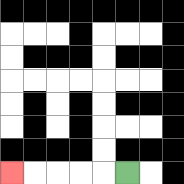{'start': '[5, 7]', 'end': '[0, 7]', 'path_directions': 'L,L,L,L,L', 'path_coordinates': '[[5, 7], [4, 7], [3, 7], [2, 7], [1, 7], [0, 7]]'}